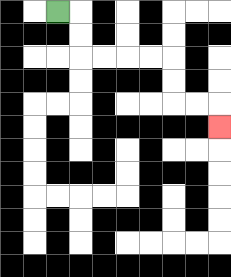{'start': '[2, 0]', 'end': '[9, 5]', 'path_directions': 'R,D,D,R,R,R,R,D,D,R,R,D', 'path_coordinates': '[[2, 0], [3, 0], [3, 1], [3, 2], [4, 2], [5, 2], [6, 2], [7, 2], [7, 3], [7, 4], [8, 4], [9, 4], [9, 5]]'}